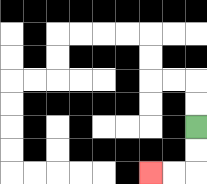{'start': '[8, 5]', 'end': '[6, 7]', 'path_directions': 'D,D,L,L', 'path_coordinates': '[[8, 5], [8, 6], [8, 7], [7, 7], [6, 7]]'}